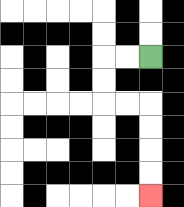{'start': '[6, 2]', 'end': '[6, 8]', 'path_directions': 'L,L,D,D,R,R,D,D,D,D', 'path_coordinates': '[[6, 2], [5, 2], [4, 2], [4, 3], [4, 4], [5, 4], [6, 4], [6, 5], [6, 6], [6, 7], [6, 8]]'}